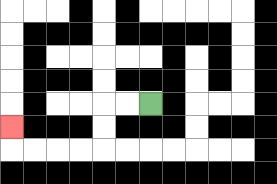{'start': '[6, 4]', 'end': '[0, 5]', 'path_directions': 'L,L,D,D,L,L,L,L,U', 'path_coordinates': '[[6, 4], [5, 4], [4, 4], [4, 5], [4, 6], [3, 6], [2, 6], [1, 6], [0, 6], [0, 5]]'}